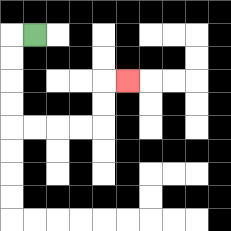{'start': '[1, 1]', 'end': '[5, 3]', 'path_directions': 'L,D,D,D,D,R,R,R,R,U,U,R', 'path_coordinates': '[[1, 1], [0, 1], [0, 2], [0, 3], [0, 4], [0, 5], [1, 5], [2, 5], [3, 5], [4, 5], [4, 4], [4, 3], [5, 3]]'}